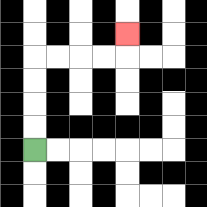{'start': '[1, 6]', 'end': '[5, 1]', 'path_directions': 'U,U,U,U,R,R,R,R,U', 'path_coordinates': '[[1, 6], [1, 5], [1, 4], [1, 3], [1, 2], [2, 2], [3, 2], [4, 2], [5, 2], [5, 1]]'}